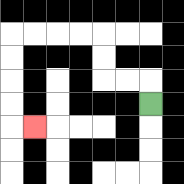{'start': '[6, 4]', 'end': '[1, 5]', 'path_directions': 'U,L,L,U,U,L,L,L,L,D,D,D,D,R', 'path_coordinates': '[[6, 4], [6, 3], [5, 3], [4, 3], [4, 2], [4, 1], [3, 1], [2, 1], [1, 1], [0, 1], [0, 2], [0, 3], [0, 4], [0, 5], [1, 5]]'}